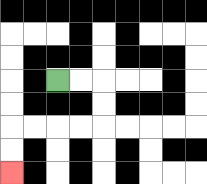{'start': '[2, 3]', 'end': '[0, 7]', 'path_directions': 'R,R,D,D,L,L,L,L,D,D', 'path_coordinates': '[[2, 3], [3, 3], [4, 3], [4, 4], [4, 5], [3, 5], [2, 5], [1, 5], [0, 5], [0, 6], [0, 7]]'}